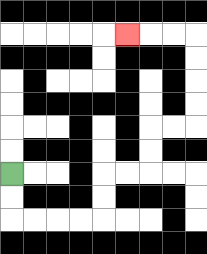{'start': '[0, 7]', 'end': '[5, 1]', 'path_directions': 'D,D,R,R,R,R,U,U,R,R,U,U,R,R,U,U,U,U,L,L,L', 'path_coordinates': '[[0, 7], [0, 8], [0, 9], [1, 9], [2, 9], [3, 9], [4, 9], [4, 8], [4, 7], [5, 7], [6, 7], [6, 6], [6, 5], [7, 5], [8, 5], [8, 4], [8, 3], [8, 2], [8, 1], [7, 1], [6, 1], [5, 1]]'}